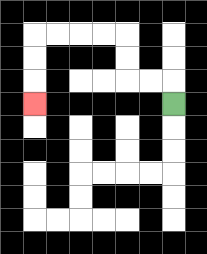{'start': '[7, 4]', 'end': '[1, 4]', 'path_directions': 'U,L,L,U,U,L,L,L,L,D,D,D', 'path_coordinates': '[[7, 4], [7, 3], [6, 3], [5, 3], [5, 2], [5, 1], [4, 1], [3, 1], [2, 1], [1, 1], [1, 2], [1, 3], [1, 4]]'}